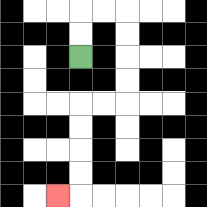{'start': '[3, 2]', 'end': '[2, 8]', 'path_directions': 'U,U,R,R,D,D,D,D,L,L,D,D,D,D,L', 'path_coordinates': '[[3, 2], [3, 1], [3, 0], [4, 0], [5, 0], [5, 1], [5, 2], [5, 3], [5, 4], [4, 4], [3, 4], [3, 5], [3, 6], [3, 7], [3, 8], [2, 8]]'}